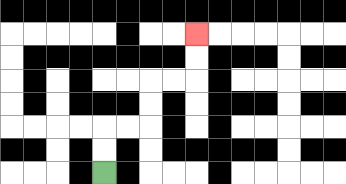{'start': '[4, 7]', 'end': '[8, 1]', 'path_directions': 'U,U,R,R,U,U,R,R,U,U', 'path_coordinates': '[[4, 7], [4, 6], [4, 5], [5, 5], [6, 5], [6, 4], [6, 3], [7, 3], [8, 3], [8, 2], [8, 1]]'}